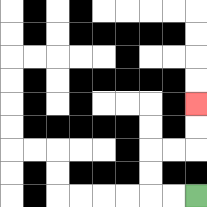{'start': '[8, 8]', 'end': '[8, 4]', 'path_directions': 'L,L,U,U,R,R,U,U', 'path_coordinates': '[[8, 8], [7, 8], [6, 8], [6, 7], [6, 6], [7, 6], [8, 6], [8, 5], [8, 4]]'}